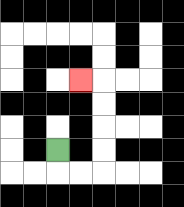{'start': '[2, 6]', 'end': '[3, 3]', 'path_directions': 'D,R,R,U,U,U,U,L', 'path_coordinates': '[[2, 6], [2, 7], [3, 7], [4, 7], [4, 6], [4, 5], [4, 4], [4, 3], [3, 3]]'}